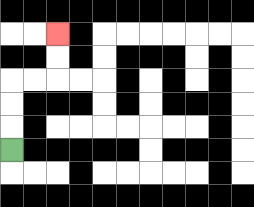{'start': '[0, 6]', 'end': '[2, 1]', 'path_directions': 'U,U,U,R,R,U,U', 'path_coordinates': '[[0, 6], [0, 5], [0, 4], [0, 3], [1, 3], [2, 3], [2, 2], [2, 1]]'}